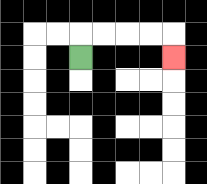{'start': '[3, 2]', 'end': '[7, 2]', 'path_directions': 'U,R,R,R,R,D', 'path_coordinates': '[[3, 2], [3, 1], [4, 1], [5, 1], [6, 1], [7, 1], [7, 2]]'}